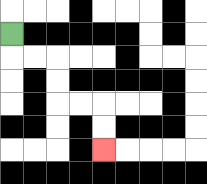{'start': '[0, 1]', 'end': '[4, 6]', 'path_directions': 'D,R,R,D,D,R,R,D,D', 'path_coordinates': '[[0, 1], [0, 2], [1, 2], [2, 2], [2, 3], [2, 4], [3, 4], [4, 4], [4, 5], [4, 6]]'}